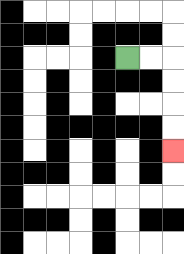{'start': '[5, 2]', 'end': '[7, 6]', 'path_directions': 'R,R,D,D,D,D', 'path_coordinates': '[[5, 2], [6, 2], [7, 2], [7, 3], [7, 4], [7, 5], [7, 6]]'}